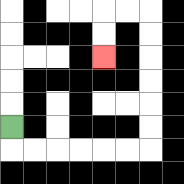{'start': '[0, 5]', 'end': '[4, 2]', 'path_directions': 'D,R,R,R,R,R,R,U,U,U,U,U,U,L,L,D,D', 'path_coordinates': '[[0, 5], [0, 6], [1, 6], [2, 6], [3, 6], [4, 6], [5, 6], [6, 6], [6, 5], [6, 4], [6, 3], [6, 2], [6, 1], [6, 0], [5, 0], [4, 0], [4, 1], [4, 2]]'}